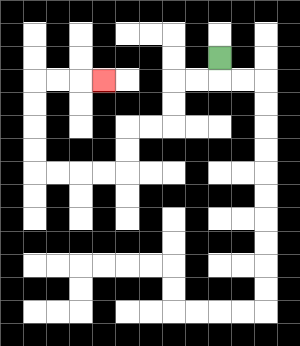{'start': '[9, 2]', 'end': '[4, 3]', 'path_directions': 'D,L,L,D,D,L,L,D,D,L,L,L,L,U,U,U,U,R,R,R', 'path_coordinates': '[[9, 2], [9, 3], [8, 3], [7, 3], [7, 4], [7, 5], [6, 5], [5, 5], [5, 6], [5, 7], [4, 7], [3, 7], [2, 7], [1, 7], [1, 6], [1, 5], [1, 4], [1, 3], [2, 3], [3, 3], [4, 3]]'}